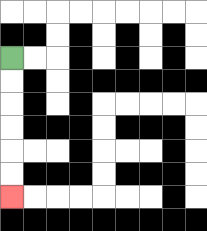{'start': '[0, 2]', 'end': '[0, 8]', 'path_directions': 'D,D,D,D,D,D', 'path_coordinates': '[[0, 2], [0, 3], [0, 4], [0, 5], [0, 6], [0, 7], [0, 8]]'}